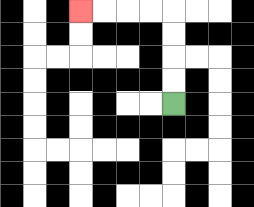{'start': '[7, 4]', 'end': '[3, 0]', 'path_directions': 'U,U,U,U,L,L,L,L', 'path_coordinates': '[[7, 4], [7, 3], [7, 2], [7, 1], [7, 0], [6, 0], [5, 0], [4, 0], [3, 0]]'}